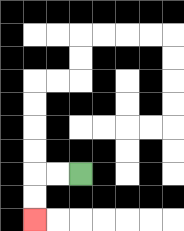{'start': '[3, 7]', 'end': '[1, 9]', 'path_directions': 'L,L,D,D', 'path_coordinates': '[[3, 7], [2, 7], [1, 7], [1, 8], [1, 9]]'}